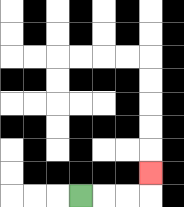{'start': '[3, 8]', 'end': '[6, 7]', 'path_directions': 'R,R,R,U', 'path_coordinates': '[[3, 8], [4, 8], [5, 8], [6, 8], [6, 7]]'}